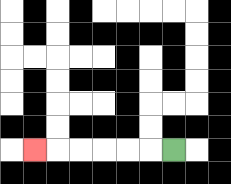{'start': '[7, 6]', 'end': '[1, 6]', 'path_directions': 'L,L,L,L,L,L', 'path_coordinates': '[[7, 6], [6, 6], [5, 6], [4, 6], [3, 6], [2, 6], [1, 6]]'}